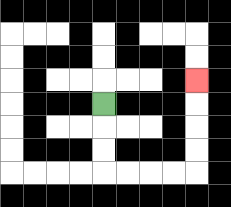{'start': '[4, 4]', 'end': '[8, 3]', 'path_directions': 'D,D,D,R,R,R,R,U,U,U,U', 'path_coordinates': '[[4, 4], [4, 5], [4, 6], [4, 7], [5, 7], [6, 7], [7, 7], [8, 7], [8, 6], [8, 5], [8, 4], [8, 3]]'}